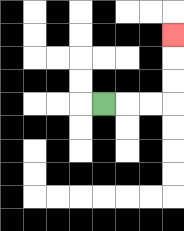{'start': '[4, 4]', 'end': '[7, 1]', 'path_directions': 'R,R,R,U,U,U', 'path_coordinates': '[[4, 4], [5, 4], [6, 4], [7, 4], [7, 3], [7, 2], [7, 1]]'}